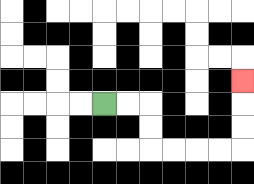{'start': '[4, 4]', 'end': '[10, 3]', 'path_directions': 'R,R,D,D,R,R,R,R,U,U,U', 'path_coordinates': '[[4, 4], [5, 4], [6, 4], [6, 5], [6, 6], [7, 6], [8, 6], [9, 6], [10, 6], [10, 5], [10, 4], [10, 3]]'}